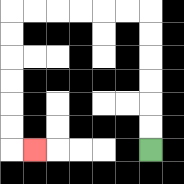{'start': '[6, 6]', 'end': '[1, 6]', 'path_directions': 'U,U,U,U,U,U,L,L,L,L,L,L,D,D,D,D,D,D,R', 'path_coordinates': '[[6, 6], [6, 5], [6, 4], [6, 3], [6, 2], [6, 1], [6, 0], [5, 0], [4, 0], [3, 0], [2, 0], [1, 0], [0, 0], [0, 1], [0, 2], [0, 3], [0, 4], [0, 5], [0, 6], [1, 6]]'}